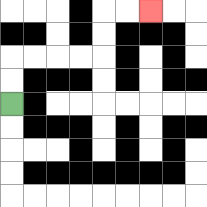{'start': '[0, 4]', 'end': '[6, 0]', 'path_directions': 'U,U,R,R,R,R,U,U,R,R', 'path_coordinates': '[[0, 4], [0, 3], [0, 2], [1, 2], [2, 2], [3, 2], [4, 2], [4, 1], [4, 0], [5, 0], [6, 0]]'}